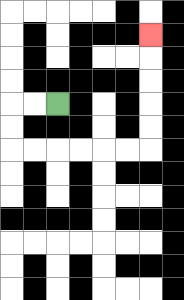{'start': '[2, 4]', 'end': '[6, 1]', 'path_directions': 'L,L,D,D,R,R,R,R,R,R,U,U,U,U,U', 'path_coordinates': '[[2, 4], [1, 4], [0, 4], [0, 5], [0, 6], [1, 6], [2, 6], [3, 6], [4, 6], [5, 6], [6, 6], [6, 5], [6, 4], [6, 3], [6, 2], [6, 1]]'}